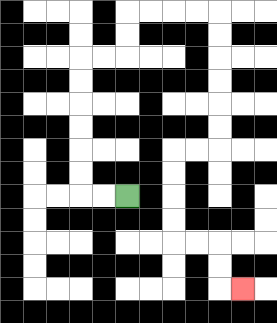{'start': '[5, 8]', 'end': '[10, 12]', 'path_directions': 'L,L,U,U,U,U,U,U,R,R,U,U,R,R,R,R,D,D,D,D,D,D,L,L,D,D,D,D,R,R,D,D,R', 'path_coordinates': '[[5, 8], [4, 8], [3, 8], [3, 7], [3, 6], [3, 5], [3, 4], [3, 3], [3, 2], [4, 2], [5, 2], [5, 1], [5, 0], [6, 0], [7, 0], [8, 0], [9, 0], [9, 1], [9, 2], [9, 3], [9, 4], [9, 5], [9, 6], [8, 6], [7, 6], [7, 7], [7, 8], [7, 9], [7, 10], [8, 10], [9, 10], [9, 11], [9, 12], [10, 12]]'}